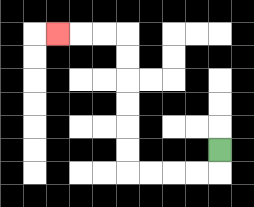{'start': '[9, 6]', 'end': '[2, 1]', 'path_directions': 'D,L,L,L,L,U,U,U,U,U,U,L,L,L', 'path_coordinates': '[[9, 6], [9, 7], [8, 7], [7, 7], [6, 7], [5, 7], [5, 6], [5, 5], [5, 4], [5, 3], [5, 2], [5, 1], [4, 1], [3, 1], [2, 1]]'}